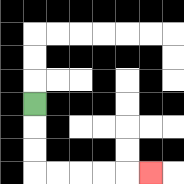{'start': '[1, 4]', 'end': '[6, 7]', 'path_directions': 'D,D,D,R,R,R,R,R', 'path_coordinates': '[[1, 4], [1, 5], [1, 6], [1, 7], [2, 7], [3, 7], [4, 7], [5, 7], [6, 7]]'}